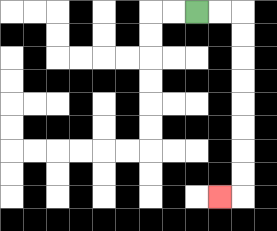{'start': '[8, 0]', 'end': '[9, 8]', 'path_directions': 'R,R,D,D,D,D,D,D,D,D,L', 'path_coordinates': '[[8, 0], [9, 0], [10, 0], [10, 1], [10, 2], [10, 3], [10, 4], [10, 5], [10, 6], [10, 7], [10, 8], [9, 8]]'}